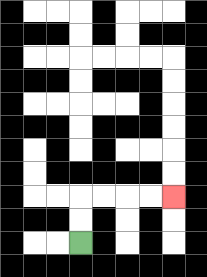{'start': '[3, 10]', 'end': '[7, 8]', 'path_directions': 'U,U,R,R,R,R', 'path_coordinates': '[[3, 10], [3, 9], [3, 8], [4, 8], [5, 8], [6, 8], [7, 8]]'}